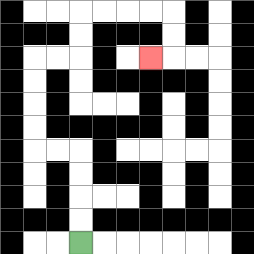{'start': '[3, 10]', 'end': '[6, 2]', 'path_directions': 'U,U,U,U,L,L,U,U,U,U,R,R,U,U,R,R,R,R,D,D,L', 'path_coordinates': '[[3, 10], [3, 9], [3, 8], [3, 7], [3, 6], [2, 6], [1, 6], [1, 5], [1, 4], [1, 3], [1, 2], [2, 2], [3, 2], [3, 1], [3, 0], [4, 0], [5, 0], [6, 0], [7, 0], [7, 1], [7, 2], [6, 2]]'}